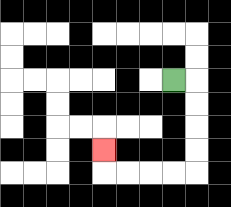{'start': '[7, 3]', 'end': '[4, 6]', 'path_directions': 'R,D,D,D,D,L,L,L,L,U', 'path_coordinates': '[[7, 3], [8, 3], [8, 4], [8, 5], [8, 6], [8, 7], [7, 7], [6, 7], [5, 7], [4, 7], [4, 6]]'}